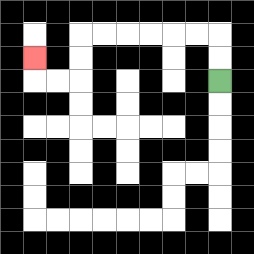{'start': '[9, 3]', 'end': '[1, 2]', 'path_directions': 'U,U,L,L,L,L,L,L,D,D,L,L,U', 'path_coordinates': '[[9, 3], [9, 2], [9, 1], [8, 1], [7, 1], [6, 1], [5, 1], [4, 1], [3, 1], [3, 2], [3, 3], [2, 3], [1, 3], [1, 2]]'}